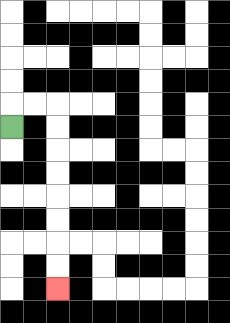{'start': '[0, 5]', 'end': '[2, 12]', 'path_directions': 'U,R,R,D,D,D,D,D,D,D,D', 'path_coordinates': '[[0, 5], [0, 4], [1, 4], [2, 4], [2, 5], [2, 6], [2, 7], [2, 8], [2, 9], [2, 10], [2, 11], [2, 12]]'}